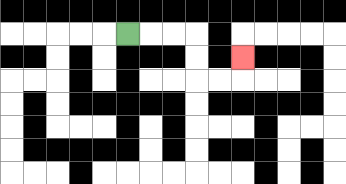{'start': '[5, 1]', 'end': '[10, 2]', 'path_directions': 'R,R,R,D,D,R,R,U', 'path_coordinates': '[[5, 1], [6, 1], [7, 1], [8, 1], [8, 2], [8, 3], [9, 3], [10, 3], [10, 2]]'}